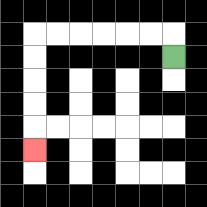{'start': '[7, 2]', 'end': '[1, 6]', 'path_directions': 'U,L,L,L,L,L,L,D,D,D,D,D', 'path_coordinates': '[[7, 2], [7, 1], [6, 1], [5, 1], [4, 1], [3, 1], [2, 1], [1, 1], [1, 2], [1, 3], [1, 4], [1, 5], [1, 6]]'}